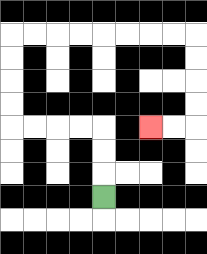{'start': '[4, 8]', 'end': '[6, 5]', 'path_directions': 'U,U,U,L,L,L,L,U,U,U,U,R,R,R,R,R,R,R,R,D,D,D,D,L,L', 'path_coordinates': '[[4, 8], [4, 7], [4, 6], [4, 5], [3, 5], [2, 5], [1, 5], [0, 5], [0, 4], [0, 3], [0, 2], [0, 1], [1, 1], [2, 1], [3, 1], [4, 1], [5, 1], [6, 1], [7, 1], [8, 1], [8, 2], [8, 3], [8, 4], [8, 5], [7, 5], [6, 5]]'}